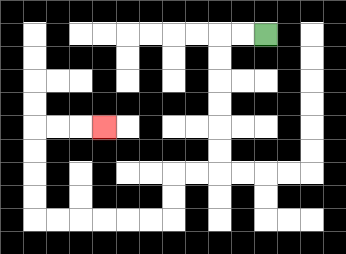{'start': '[11, 1]', 'end': '[4, 5]', 'path_directions': 'L,L,D,D,D,D,D,D,L,L,D,D,L,L,L,L,L,L,U,U,U,U,R,R,R', 'path_coordinates': '[[11, 1], [10, 1], [9, 1], [9, 2], [9, 3], [9, 4], [9, 5], [9, 6], [9, 7], [8, 7], [7, 7], [7, 8], [7, 9], [6, 9], [5, 9], [4, 9], [3, 9], [2, 9], [1, 9], [1, 8], [1, 7], [1, 6], [1, 5], [2, 5], [3, 5], [4, 5]]'}